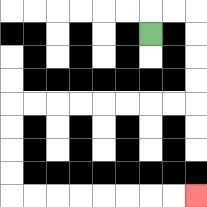{'start': '[6, 1]', 'end': '[8, 8]', 'path_directions': 'U,R,R,D,D,D,D,L,L,L,L,L,L,L,L,D,D,D,D,R,R,R,R,R,R,R,R', 'path_coordinates': '[[6, 1], [6, 0], [7, 0], [8, 0], [8, 1], [8, 2], [8, 3], [8, 4], [7, 4], [6, 4], [5, 4], [4, 4], [3, 4], [2, 4], [1, 4], [0, 4], [0, 5], [0, 6], [0, 7], [0, 8], [1, 8], [2, 8], [3, 8], [4, 8], [5, 8], [6, 8], [7, 8], [8, 8]]'}